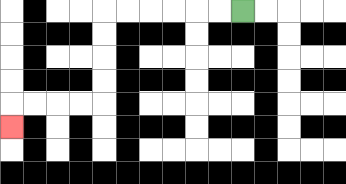{'start': '[10, 0]', 'end': '[0, 5]', 'path_directions': 'L,L,L,L,L,L,D,D,D,D,L,L,L,L,D', 'path_coordinates': '[[10, 0], [9, 0], [8, 0], [7, 0], [6, 0], [5, 0], [4, 0], [4, 1], [4, 2], [4, 3], [4, 4], [3, 4], [2, 4], [1, 4], [0, 4], [0, 5]]'}